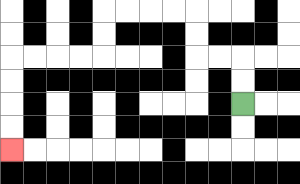{'start': '[10, 4]', 'end': '[0, 6]', 'path_directions': 'U,U,L,L,U,U,L,L,L,L,D,D,L,L,L,L,D,D,D,D', 'path_coordinates': '[[10, 4], [10, 3], [10, 2], [9, 2], [8, 2], [8, 1], [8, 0], [7, 0], [6, 0], [5, 0], [4, 0], [4, 1], [4, 2], [3, 2], [2, 2], [1, 2], [0, 2], [0, 3], [0, 4], [0, 5], [0, 6]]'}